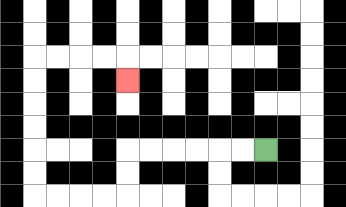{'start': '[11, 6]', 'end': '[5, 3]', 'path_directions': 'L,L,L,L,L,L,D,D,L,L,L,L,U,U,U,U,U,U,R,R,R,R,D', 'path_coordinates': '[[11, 6], [10, 6], [9, 6], [8, 6], [7, 6], [6, 6], [5, 6], [5, 7], [5, 8], [4, 8], [3, 8], [2, 8], [1, 8], [1, 7], [1, 6], [1, 5], [1, 4], [1, 3], [1, 2], [2, 2], [3, 2], [4, 2], [5, 2], [5, 3]]'}